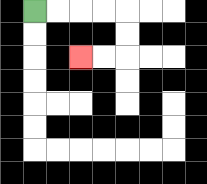{'start': '[1, 0]', 'end': '[3, 2]', 'path_directions': 'R,R,R,R,D,D,L,L', 'path_coordinates': '[[1, 0], [2, 0], [3, 0], [4, 0], [5, 0], [5, 1], [5, 2], [4, 2], [3, 2]]'}